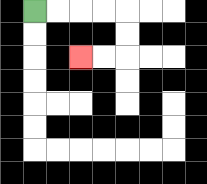{'start': '[1, 0]', 'end': '[3, 2]', 'path_directions': 'R,R,R,R,D,D,L,L', 'path_coordinates': '[[1, 0], [2, 0], [3, 0], [4, 0], [5, 0], [5, 1], [5, 2], [4, 2], [3, 2]]'}